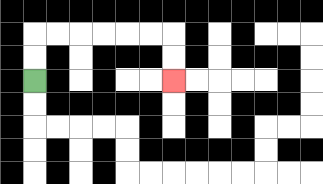{'start': '[1, 3]', 'end': '[7, 3]', 'path_directions': 'U,U,R,R,R,R,R,R,D,D', 'path_coordinates': '[[1, 3], [1, 2], [1, 1], [2, 1], [3, 1], [4, 1], [5, 1], [6, 1], [7, 1], [7, 2], [7, 3]]'}